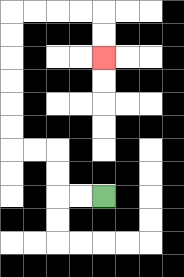{'start': '[4, 8]', 'end': '[4, 2]', 'path_directions': 'L,L,U,U,L,L,U,U,U,U,U,U,R,R,R,R,D,D', 'path_coordinates': '[[4, 8], [3, 8], [2, 8], [2, 7], [2, 6], [1, 6], [0, 6], [0, 5], [0, 4], [0, 3], [0, 2], [0, 1], [0, 0], [1, 0], [2, 0], [3, 0], [4, 0], [4, 1], [4, 2]]'}